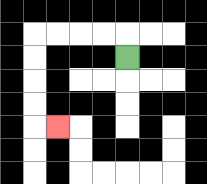{'start': '[5, 2]', 'end': '[2, 5]', 'path_directions': 'U,L,L,L,L,D,D,D,D,R', 'path_coordinates': '[[5, 2], [5, 1], [4, 1], [3, 1], [2, 1], [1, 1], [1, 2], [1, 3], [1, 4], [1, 5], [2, 5]]'}